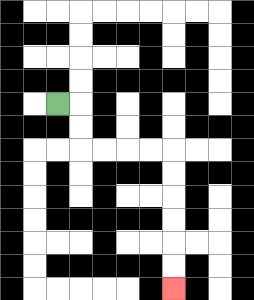{'start': '[2, 4]', 'end': '[7, 12]', 'path_directions': 'R,D,D,R,R,R,R,D,D,D,D,D,D', 'path_coordinates': '[[2, 4], [3, 4], [3, 5], [3, 6], [4, 6], [5, 6], [6, 6], [7, 6], [7, 7], [7, 8], [7, 9], [7, 10], [7, 11], [7, 12]]'}